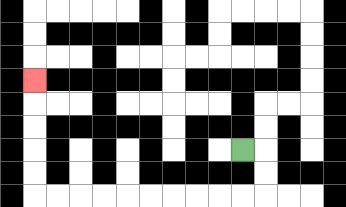{'start': '[10, 6]', 'end': '[1, 3]', 'path_directions': 'R,D,D,L,L,L,L,L,L,L,L,L,L,U,U,U,U,U', 'path_coordinates': '[[10, 6], [11, 6], [11, 7], [11, 8], [10, 8], [9, 8], [8, 8], [7, 8], [6, 8], [5, 8], [4, 8], [3, 8], [2, 8], [1, 8], [1, 7], [1, 6], [1, 5], [1, 4], [1, 3]]'}